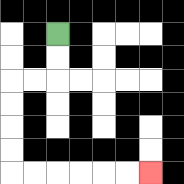{'start': '[2, 1]', 'end': '[6, 7]', 'path_directions': 'D,D,L,L,D,D,D,D,R,R,R,R,R,R', 'path_coordinates': '[[2, 1], [2, 2], [2, 3], [1, 3], [0, 3], [0, 4], [0, 5], [0, 6], [0, 7], [1, 7], [2, 7], [3, 7], [4, 7], [5, 7], [6, 7]]'}